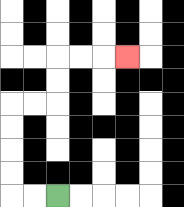{'start': '[2, 8]', 'end': '[5, 2]', 'path_directions': 'L,L,U,U,U,U,R,R,U,U,R,R,R', 'path_coordinates': '[[2, 8], [1, 8], [0, 8], [0, 7], [0, 6], [0, 5], [0, 4], [1, 4], [2, 4], [2, 3], [2, 2], [3, 2], [4, 2], [5, 2]]'}